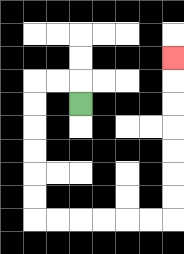{'start': '[3, 4]', 'end': '[7, 2]', 'path_directions': 'U,L,L,D,D,D,D,D,D,R,R,R,R,R,R,U,U,U,U,U,U,U', 'path_coordinates': '[[3, 4], [3, 3], [2, 3], [1, 3], [1, 4], [1, 5], [1, 6], [1, 7], [1, 8], [1, 9], [2, 9], [3, 9], [4, 9], [5, 9], [6, 9], [7, 9], [7, 8], [7, 7], [7, 6], [7, 5], [7, 4], [7, 3], [7, 2]]'}